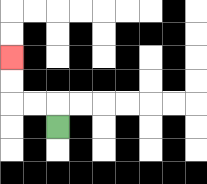{'start': '[2, 5]', 'end': '[0, 2]', 'path_directions': 'U,L,L,U,U', 'path_coordinates': '[[2, 5], [2, 4], [1, 4], [0, 4], [0, 3], [0, 2]]'}